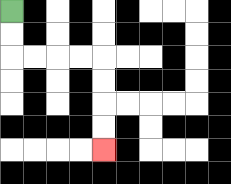{'start': '[0, 0]', 'end': '[4, 6]', 'path_directions': 'D,D,R,R,R,R,D,D,D,D', 'path_coordinates': '[[0, 0], [0, 1], [0, 2], [1, 2], [2, 2], [3, 2], [4, 2], [4, 3], [4, 4], [4, 5], [4, 6]]'}